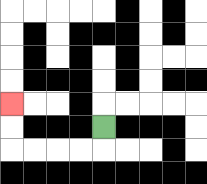{'start': '[4, 5]', 'end': '[0, 4]', 'path_directions': 'D,L,L,L,L,U,U', 'path_coordinates': '[[4, 5], [4, 6], [3, 6], [2, 6], [1, 6], [0, 6], [0, 5], [0, 4]]'}